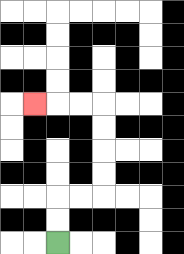{'start': '[2, 10]', 'end': '[1, 4]', 'path_directions': 'U,U,R,R,U,U,U,U,L,L,L', 'path_coordinates': '[[2, 10], [2, 9], [2, 8], [3, 8], [4, 8], [4, 7], [4, 6], [4, 5], [4, 4], [3, 4], [2, 4], [1, 4]]'}